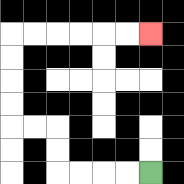{'start': '[6, 7]', 'end': '[6, 1]', 'path_directions': 'L,L,L,L,U,U,L,L,U,U,U,U,R,R,R,R,R,R', 'path_coordinates': '[[6, 7], [5, 7], [4, 7], [3, 7], [2, 7], [2, 6], [2, 5], [1, 5], [0, 5], [0, 4], [0, 3], [0, 2], [0, 1], [1, 1], [2, 1], [3, 1], [4, 1], [5, 1], [6, 1]]'}